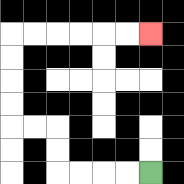{'start': '[6, 7]', 'end': '[6, 1]', 'path_directions': 'L,L,L,L,U,U,L,L,U,U,U,U,R,R,R,R,R,R', 'path_coordinates': '[[6, 7], [5, 7], [4, 7], [3, 7], [2, 7], [2, 6], [2, 5], [1, 5], [0, 5], [0, 4], [0, 3], [0, 2], [0, 1], [1, 1], [2, 1], [3, 1], [4, 1], [5, 1], [6, 1]]'}